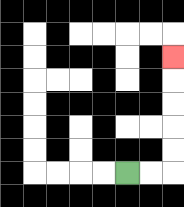{'start': '[5, 7]', 'end': '[7, 2]', 'path_directions': 'R,R,U,U,U,U,U', 'path_coordinates': '[[5, 7], [6, 7], [7, 7], [7, 6], [7, 5], [7, 4], [7, 3], [7, 2]]'}